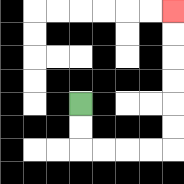{'start': '[3, 4]', 'end': '[7, 0]', 'path_directions': 'D,D,R,R,R,R,U,U,U,U,U,U', 'path_coordinates': '[[3, 4], [3, 5], [3, 6], [4, 6], [5, 6], [6, 6], [7, 6], [7, 5], [7, 4], [7, 3], [7, 2], [7, 1], [7, 0]]'}